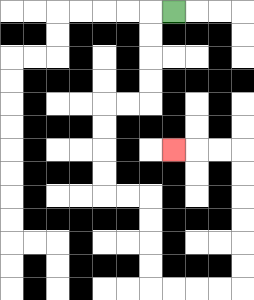{'start': '[7, 0]', 'end': '[7, 6]', 'path_directions': 'L,D,D,D,D,L,L,D,D,D,D,R,R,D,D,D,D,R,R,R,R,U,U,U,U,U,U,L,L,L', 'path_coordinates': '[[7, 0], [6, 0], [6, 1], [6, 2], [6, 3], [6, 4], [5, 4], [4, 4], [4, 5], [4, 6], [4, 7], [4, 8], [5, 8], [6, 8], [6, 9], [6, 10], [6, 11], [6, 12], [7, 12], [8, 12], [9, 12], [10, 12], [10, 11], [10, 10], [10, 9], [10, 8], [10, 7], [10, 6], [9, 6], [8, 6], [7, 6]]'}